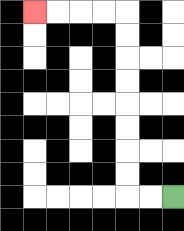{'start': '[7, 8]', 'end': '[1, 0]', 'path_directions': 'L,L,U,U,U,U,U,U,U,U,L,L,L,L', 'path_coordinates': '[[7, 8], [6, 8], [5, 8], [5, 7], [5, 6], [5, 5], [5, 4], [5, 3], [5, 2], [5, 1], [5, 0], [4, 0], [3, 0], [2, 0], [1, 0]]'}